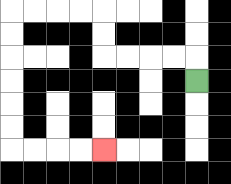{'start': '[8, 3]', 'end': '[4, 6]', 'path_directions': 'U,L,L,L,L,U,U,L,L,L,L,D,D,D,D,D,D,R,R,R,R', 'path_coordinates': '[[8, 3], [8, 2], [7, 2], [6, 2], [5, 2], [4, 2], [4, 1], [4, 0], [3, 0], [2, 0], [1, 0], [0, 0], [0, 1], [0, 2], [0, 3], [0, 4], [0, 5], [0, 6], [1, 6], [2, 6], [3, 6], [4, 6]]'}